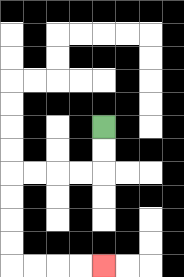{'start': '[4, 5]', 'end': '[4, 11]', 'path_directions': 'D,D,L,L,L,L,D,D,D,D,R,R,R,R', 'path_coordinates': '[[4, 5], [4, 6], [4, 7], [3, 7], [2, 7], [1, 7], [0, 7], [0, 8], [0, 9], [0, 10], [0, 11], [1, 11], [2, 11], [3, 11], [4, 11]]'}